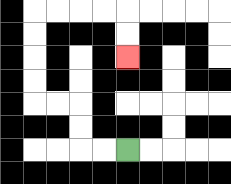{'start': '[5, 6]', 'end': '[5, 2]', 'path_directions': 'L,L,U,U,L,L,U,U,U,U,R,R,R,R,D,D', 'path_coordinates': '[[5, 6], [4, 6], [3, 6], [3, 5], [3, 4], [2, 4], [1, 4], [1, 3], [1, 2], [1, 1], [1, 0], [2, 0], [3, 0], [4, 0], [5, 0], [5, 1], [5, 2]]'}